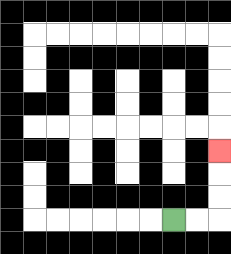{'start': '[7, 9]', 'end': '[9, 6]', 'path_directions': 'R,R,U,U,U', 'path_coordinates': '[[7, 9], [8, 9], [9, 9], [9, 8], [9, 7], [9, 6]]'}